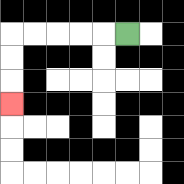{'start': '[5, 1]', 'end': '[0, 4]', 'path_directions': 'L,L,L,L,L,D,D,D', 'path_coordinates': '[[5, 1], [4, 1], [3, 1], [2, 1], [1, 1], [0, 1], [0, 2], [0, 3], [0, 4]]'}